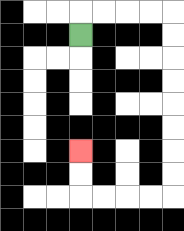{'start': '[3, 1]', 'end': '[3, 6]', 'path_directions': 'U,R,R,R,R,D,D,D,D,D,D,D,D,L,L,L,L,U,U', 'path_coordinates': '[[3, 1], [3, 0], [4, 0], [5, 0], [6, 0], [7, 0], [7, 1], [7, 2], [7, 3], [7, 4], [7, 5], [7, 6], [7, 7], [7, 8], [6, 8], [5, 8], [4, 8], [3, 8], [3, 7], [3, 6]]'}